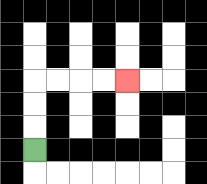{'start': '[1, 6]', 'end': '[5, 3]', 'path_directions': 'U,U,U,R,R,R,R', 'path_coordinates': '[[1, 6], [1, 5], [1, 4], [1, 3], [2, 3], [3, 3], [4, 3], [5, 3]]'}